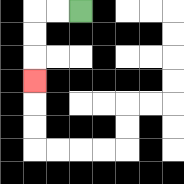{'start': '[3, 0]', 'end': '[1, 3]', 'path_directions': 'L,L,D,D,D', 'path_coordinates': '[[3, 0], [2, 0], [1, 0], [1, 1], [1, 2], [1, 3]]'}